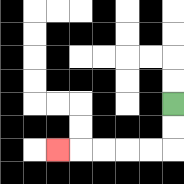{'start': '[7, 4]', 'end': '[2, 6]', 'path_directions': 'D,D,L,L,L,L,L', 'path_coordinates': '[[7, 4], [7, 5], [7, 6], [6, 6], [5, 6], [4, 6], [3, 6], [2, 6]]'}